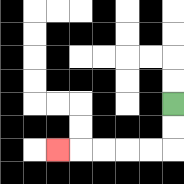{'start': '[7, 4]', 'end': '[2, 6]', 'path_directions': 'D,D,L,L,L,L,L', 'path_coordinates': '[[7, 4], [7, 5], [7, 6], [6, 6], [5, 6], [4, 6], [3, 6], [2, 6]]'}